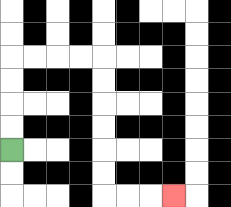{'start': '[0, 6]', 'end': '[7, 8]', 'path_directions': 'U,U,U,U,R,R,R,R,D,D,D,D,D,D,R,R,R', 'path_coordinates': '[[0, 6], [0, 5], [0, 4], [0, 3], [0, 2], [1, 2], [2, 2], [3, 2], [4, 2], [4, 3], [4, 4], [4, 5], [4, 6], [4, 7], [4, 8], [5, 8], [6, 8], [7, 8]]'}